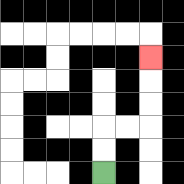{'start': '[4, 7]', 'end': '[6, 2]', 'path_directions': 'U,U,R,R,U,U,U', 'path_coordinates': '[[4, 7], [4, 6], [4, 5], [5, 5], [6, 5], [6, 4], [6, 3], [6, 2]]'}